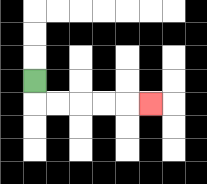{'start': '[1, 3]', 'end': '[6, 4]', 'path_directions': 'D,R,R,R,R,R', 'path_coordinates': '[[1, 3], [1, 4], [2, 4], [3, 4], [4, 4], [5, 4], [6, 4]]'}